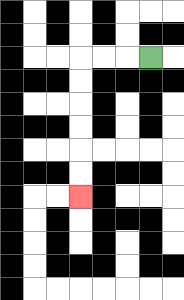{'start': '[6, 2]', 'end': '[3, 8]', 'path_directions': 'L,L,L,D,D,D,D,D,D', 'path_coordinates': '[[6, 2], [5, 2], [4, 2], [3, 2], [3, 3], [3, 4], [3, 5], [3, 6], [3, 7], [3, 8]]'}